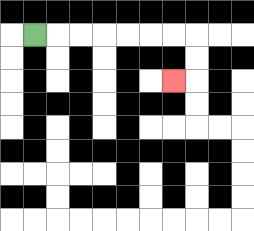{'start': '[1, 1]', 'end': '[7, 3]', 'path_directions': 'R,R,R,R,R,R,R,D,D,L', 'path_coordinates': '[[1, 1], [2, 1], [3, 1], [4, 1], [5, 1], [6, 1], [7, 1], [8, 1], [8, 2], [8, 3], [7, 3]]'}